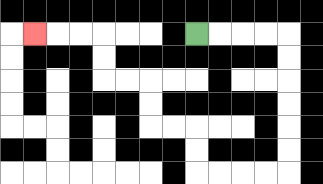{'start': '[8, 1]', 'end': '[1, 1]', 'path_directions': 'R,R,R,R,D,D,D,D,D,D,L,L,L,L,U,U,L,L,U,U,L,L,U,U,L,L,L', 'path_coordinates': '[[8, 1], [9, 1], [10, 1], [11, 1], [12, 1], [12, 2], [12, 3], [12, 4], [12, 5], [12, 6], [12, 7], [11, 7], [10, 7], [9, 7], [8, 7], [8, 6], [8, 5], [7, 5], [6, 5], [6, 4], [6, 3], [5, 3], [4, 3], [4, 2], [4, 1], [3, 1], [2, 1], [1, 1]]'}